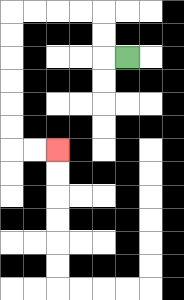{'start': '[5, 2]', 'end': '[2, 6]', 'path_directions': 'L,U,U,L,L,L,L,D,D,D,D,D,D,R,R', 'path_coordinates': '[[5, 2], [4, 2], [4, 1], [4, 0], [3, 0], [2, 0], [1, 0], [0, 0], [0, 1], [0, 2], [0, 3], [0, 4], [0, 5], [0, 6], [1, 6], [2, 6]]'}